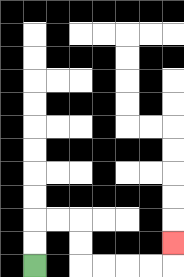{'start': '[1, 11]', 'end': '[7, 10]', 'path_directions': 'U,U,R,R,D,D,R,R,R,R,U', 'path_coordinates': '[[1, 11], [1, 10], [1, 9], [2, 9], [3, 9], [3, 10], [3, 11], [4, 11], [5, 11], [6, 11], [7, 11], [7, 10]]'}